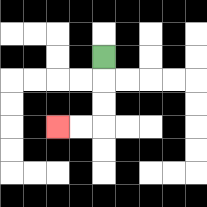{'start': '[4, 2]', 'end': '[2, 5]', 'path_directions': 'D,D,D,L,L', 'path_coordinates': '[[4, 2], [4, 3], [4, 4], [4, 5], [3, 5], [2, 5]]'}